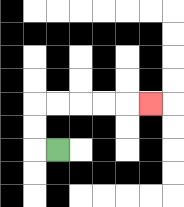{'start': '[2, 6]', 'end': '[6, 4]', 'path_directions': 'L,U,U,R,R,R,R,R', 'path_coordinates': '[[2, 6], [1, 6], [1, 5], [1, 4], [2, 4], [3, 4], [4, 4], [5, 4], [6, 4]]'}